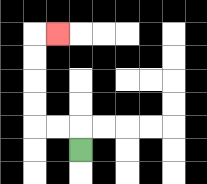{'start': '[3, 6]', 'end': '[2, 1]', 'path_directions': 'U,L,L,U,U,U,U,R', 'path_coordinates': '[[3, 6], [3, 5], [2, 5], [1, 5], [1, 4], [1, 3], [1, 2], [1, 1], [2, 1]]'}